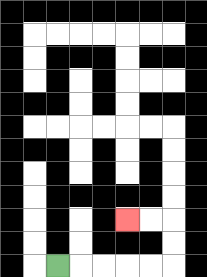{'start': '[2, 11]', 'end': '[5, 9]', 'path_directions': 'R,R,R,R,R,U,U,L,L', 'path_coordinates': '[[2, 11], [3, 11], [4, 11], [5, 11], [6, 11], [7, 11], [7, 10], [7, 9], [6, 9], [5, 9]]'}